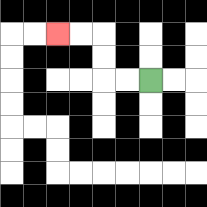{'start': '[6, 3]', 'end': '[2, 1]', 'path_directions': 'L,L,U,U,L,L', 'path_coordinates': '[[6, 3], [5, 3], [4, 3], [4, 2], [4, 1], [3, 1], [2, 1]]'}